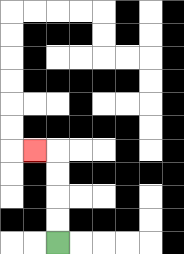{'start': '[2, 10]', 'end': '[1, 6]', 'path_directions': 'U,U,U,U,L', 'path_coordinates': '[[2, 10], [2, 9], [2, 8], [2, 7], [2, 6], [1, 6]]'}